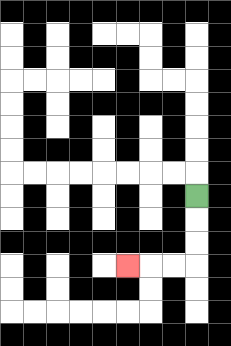{'start': '[8, 8]', 'end': '[5, 11]', 'path_directions': 'D,D,D,L,L,L', 'path_coordinates': '[[8, 8], [8, 9], [8, 10], [8, 11], [7, 11], [6, 11], [5, 11]]'}